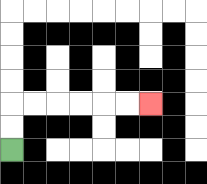{'start': '[0, 6]', 'end': '[6, 4]', 'path_directions': 'U,U,R,R,R,R,R,R', 'path_coordinates': '[[0, 6], [0, 5], [0, 4], [1, 4], [2, 4], [3, 4], [4, 4], [5, 4], [6, 4]]'}